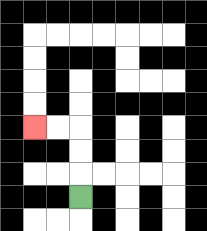{'start': '[3, 8]', 'end': '[1, 5]', 'path_directions': 'U,U,U,L,L', 'path_coordinates': '[[3, 8], [3, 7], [3, 6], [3, 5], [2, 5], [1, 5]]'}